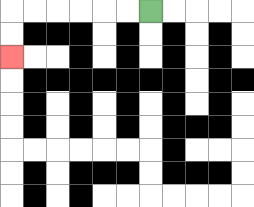{'start': '[6, 0]', 'end': '[0, 2]', 'path_directions': 'L,L,L,L,L,L,D,D', 'path_coordinates': '[[6, 0], [5, 0], [4, 0], [3, 0], [2, 0], [1, 0], [0, 0], [0, 1], [0, 2]]'}